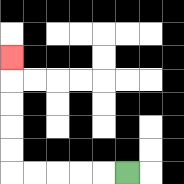{'start': '[5, 7]', 'end': '[0, 2]', 'path_directions': 'L,L,L,L,L,U,U,U,U,U', 'path_coordinates': '[[5, 7], [4, 7], [3, 7], [2, 7], [1, 7], [0, 7], [0, 6], [0, 5], [0, 4], [0, 3], [0, 2]]'}